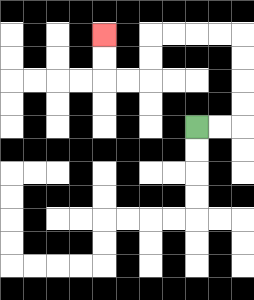{'start': '[8, 5]', 'end': '[4, 1]', 'path_directions': 'R,R,U,U,U,U,L,L,L,L,D,D,L,L,U,U', 'path_coordinates': '[[8, 5], [9, 5], [10, 5], [10, 4], [10, 3], [10, 2], [10, 1], [9, 1], [8, 1], [7, 1], [6, 1], [6, 2], [6, 3], [5, 3], [4, 3], [4, 2], [4, 1]]'}